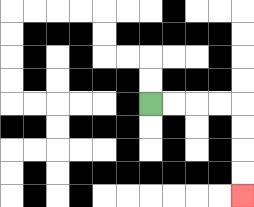{'start': '[6, 4]', 'end': '[10, 8]', 'path_directions': 'R,R,R,R,D,D,D,D', 'path_coordinates': '[[6, 4], [7, 4], [8, 4], [9, 4], [10, 4], [10, 5], [10, 6], [10, 7], [10, 8]]'}